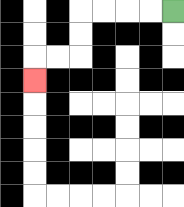{'start': '[7, 0]', 'end': '[1, 3]', 'path_directions': 'L,L,L,L,D,D,L,L,D', 'path_coordinates': '[[7, 0], [6, 0], [5, 0], [4, 0], [3, 0], [3, 1], [3, 2], [2, 2], [1, 2], [1, 3]]'}